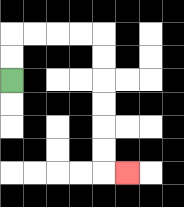{'start': '[0, 3]', 'end': '[5, 7]', 'path_directions': 'U,U,R,R,R,R,D,D,D,D,D,D,R', 'path_coordinates': '[[0, 3], [0, 2], [0, 1], [1, 1], [2, 1], [3, 1], [4, 1], [4, 2], [4, 3], [4, 4], [4, 5], [4, 6], [4, 7], [5, 7]]'}